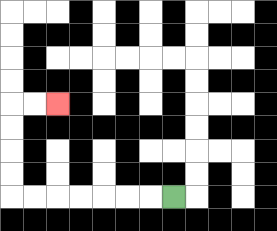{'start': '[7, 8]', 'end': '[2, 4]', 'path_directions': 'L,L,L,L,L,L,L,U,U,U,U,R,R', 'path_coordinates': '[[7, 8], [6, 8], [5, 8], [4, 8], [3, 8], [2, 8], [1, 8], [0, 8], [0, 7], [0, 6], [0, 5], [0, 4], [1, 4], [2, 4]]'}